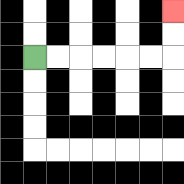{'start': '[1, 2]', 'end': '[7, 0]', 'path_directions': 'R,R,R,R,R,R,U,U', 'path_coordinates': '[[1, 2], [2, 2], [3, 2], [4, 2], [5, 2], [6, 2], [7, 2], [7, 1], [7, 0]]'}